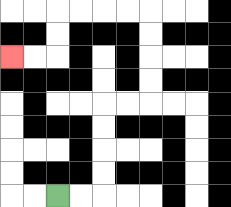{'start': '[2, 8]', 'end': '[0, 2]', 'path_directions': 'R,R,U,U,U,U,R,R,U,U,U,U,L,L,L,L,D,D,L,L', 'path_coordinates': '[[2, 8], [3, 8], [4, 8], [4, 7], [4, 6], [4, 5], [4, 4], [5, 4], [6, 4], [6, 3], [6, 2], [6, 1], [6, 0], [5, 0], [4, 0], [3, 0], [2, 0], [2, 1], [2, 2], [1, 2], [0, 2]]'}